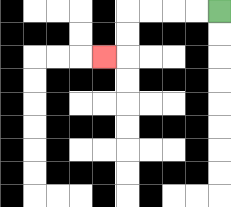{'start': '[9, 0]', 'end': '[4, 2]', 'path_directions': 'L,L,L,L,D,D,L', 'path_coordinates': '[[9, 0], [8, 0], [7, 0], [6, 0], [5, 0], [5, 1], [5, 2], [4, 2]]'}